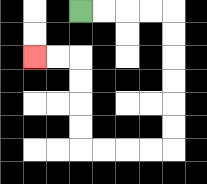{'start': '[3, 0]', 'end': '[1, 2]', 'path_directions': 'R,R,R,R,D,D,D,D,D,D,L,L,L,L,U,U,U,U,L,L', 'path_coordinates': '[[3, 0], [4, 0], [5, 0], [6, 0], [7, 0], [7, 1], [7, 2], [7, 3], [7, 4], [7, 5], [7, 6], [6, 6], [5, 6], [4, 6], [3, 6], [3, 5], [3, 4], [3, 3], [3, 2], [2, 2], [1, 2]]'}